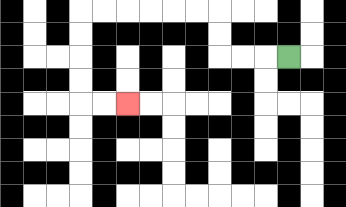{'start': '[12, 2]', 'end': '[5, 4]', 'path_directions': 'L,L,L,U,U,L,L,L,L,L,L,D,D,D,D,R,R', 'path_coordinates': '[[12, 2], [11, 2], [10, 2], [9, 2], [9, 1], [9, 0], [8, 0], [7, 0], [6, 0], [5, 0], [4, 0], [3, 0], [3, 1], [3, 2], [3, 3], [3, 4], [4, 4], [5, 4]]'}